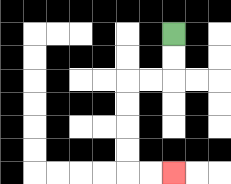{'start': '[7, 1]', 'end': '[7, 7]', 'path_directions': 'D,D,L,L,D,D,D,D,R,R', 'path_coordinates': '[[7, 1], [7, 2], [7, 3], [6, 3], [5, 3], [5, 4], [5, 5], [5, 6], [5, 7], [6, 7], [7, 7]]'}